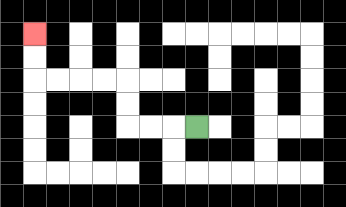{'start': '[8, 5]', 'end': '[1, 1]', 'path_directions': 'L,L,L,U,U,L,L,L,L,U,U', 'path_coordinates': '[[8, 5], [7, 5], [6, 5], [5, 5], [5, 4], [5, 3], [4, 3], [3, 3], [2, 3], [1, 3], [1, 2], [1, 1]]'}